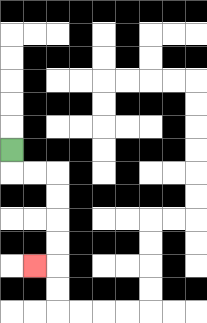{'start': '[0, 6]', 'end': '[1, 11]', 'path_directions': 'D,R,R,D,D,D,D,L', 'path_coordinates': '[[0, 6], [0, 7], [1, 7], [2, 7], [2, 8], [2, 9], [2, 10], [2, 11], [1, 11]]'}